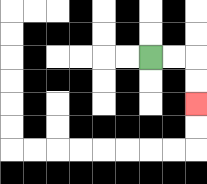{'start': '[6, 2]', 'end': '[8, 4]', 'path_directions': 'R,R,D,D', 'path_coordinates': '[[6, 2], [7, 2], [8, 2], [8, 3], [8, 4]]'}